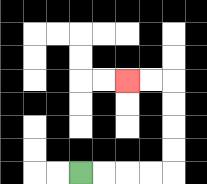{'start': '[3, 7]', 'end': '[5, 3]', 'path_directions': 'R,R,R,R,U,U,U,U,L,L', 'path_coordinates': '[[3, 7], [4, 7], [5, 7], [6, 7], [7, 7], [7, 6], [7, 5], [7, 4], [7, 3], [6, 3], [5, 3]]'}